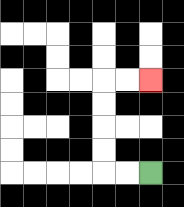{'start': '[6, 7]', 'end': '[6, 3]', 'path_directions': 'L,L,U,U,U,U,R,R', 'path_coordinates': '[[6, 7], [5, 7], [4, 7], [4, 6], [4, 5], [4, 4], [4, 3], [5, 3], [6, 3]]'}